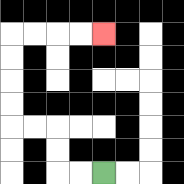{'start': '[4, 7]', 'end': '[4, 1]', 'path_directions': 'L,L,U,U,L,L,U,U,U,U,R,R,R,R', 'path_coordinates': '[[4, 7], [3, 7], [2, 7], [2, 6], [2, 5], [1, 5], [0, 5], [0, 4], [0, 3], [0, 2], [0, 1], [1, 1], [2, 1], [3, 1], [4, 1]]'}